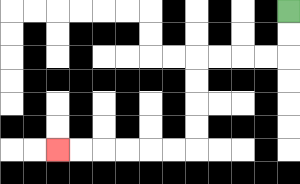{'start': '[12, 0]', 'end': '[2, 6]', 'path_directions': 'D,D,L,L,L,L,D,D,D,D,L,L,L,L,L,L', 'path_coordinates': '[[12, 0], [12, 1], [12, 2], [11, 2], [10, 2], [9, 2], [8, 2], [8, 3], [8, 4], [8, 5], [8, 6], [7, 6], [6, 6], [5, 6], [4, 6], [3, 6], [2, 6]]'}